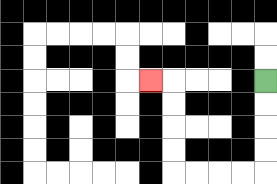{'start': '[11, 3]', 'end': '[6, 3]', 'path_directions': 'D,D,D,D,L,L,L,L,U,U,U,U,L', 'path_coordinates': '[[11, 3], [11, 4], [11, 5], [11, 6], [11, 7], [10, 7], [9, 7], [8, 7], [7, 7], [7, 6], [7, 5], [7, 4], [7, 3], [6, 3]]'}